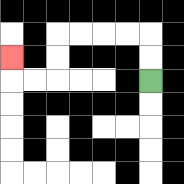{'start': '[6, 3]', 'end': '[0, 2]', 'path_directions': 'U,U,L,L,L,L,D,D,L,L,U', 'path_coordinates': '[[6, 3], [6, 2], [6, 1], [5, 1], [4, 1], [3, 1], [2, 1], [2, 2], [2, 3], [1, 3], [0, 3], [0, 2]]'}